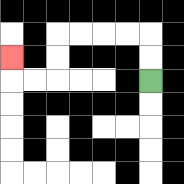{'start': '[6, 3]', 'end': '[0, 2]', 'path_directions': 'U,U,L,L,L,L,D,D,L,L,U', 'path_coordinates': '[[6, 3], [6, 2], [6, 1], [5, 1], [4, 1], [3, 1], [2, 1], [2, 2], [2, 3], [1, 3], [0, 3], [0, 2]]'}